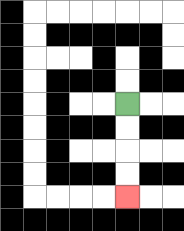{'start': '[5, 4]', 'end': '[5, 8]', 'path_directions': 'D,D,D,D', 'path_coordinates': '[[5, 4], [5, 5], [5, 6], [5, 7], [5, 8]]'}